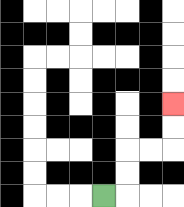{'start': '[4, 8]', 'end': '[7, 4]', 'path_directions': 'R,U,U,R,R,U,U', 'path_coordinates': '[[4, 8], [5, 8], [5, 7], [5, 6], [6, 6], [7, 6], [7, 5], [7, 4]]'}